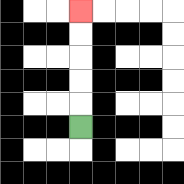{'start': '[3, 5]', 'end': '[3, 0]', 'path_directions': 'U,U,U,U,U', 'path_coordinates': '[[3, 5], [3, 4], [3, 3], [3, 2], [3, 1], [3, 0]]'}